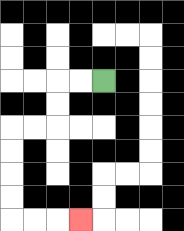{'start': '[4, 3]', 'end': '[3, 9]', 'path_directions': 'L,L,D,D,L,L,D,D,D,D,R,R,R', 'path_coordinates': '[[4, 3], [3, 3], [2, 3], [2, 4], [2, 5], [1, 5], [0, 5], [0, 6], [0, 7], [0, 8], [0, 9], [1, 9], [2, 9], [3, 9]]'}